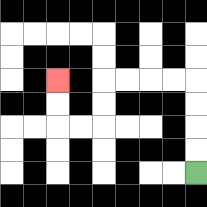{'start': '[8, 7]', 'end': '[2, 3]', 'path_directions': 'U,U,U,U,L,L,L,L,D,D,L,L,U,U', 'path_coordinates': '[[8, 7], [8, 6], [8, 5], [8, 4], [8, 3], [7, 3], [6, 3], [5, 3], [4, 3], [4, 4], [4, 5], [3, 5], [2, 5], [2, 4], [2, 3]]'}